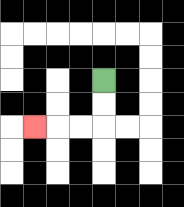{'start': '[4, 3]', 'end': '[1, 5]', 'path_directions': 'D,D,L,L,L', 'path_coordinates': '[[4, 3], [4, 4], [4, 5], [3, 5], [2, 5], [1, 5]]'}